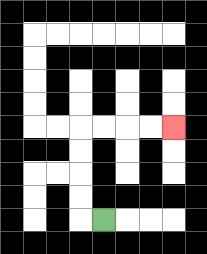{'start': '[4, 9]', 'end': '[7, 5]', 'path_directions': 'L,U,U,U,U,R,R,R,R', 'path_coordinates': '[[4, 9], [3, 9], [3, 8], [3, 7], [3, 6], [3, 5], [4, 5], [5, 5], [6, 5], [7, 5]]'}